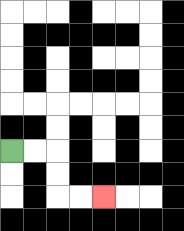{'start': '[0, 6]', 'end': '[4, 8]', 'path_directions': 'R,R,D,D,R,R', 'path_coordinates': '[[0, 6], [1, 6], [2, 6], [2, 7], [2, 8], [3, 8], [4, 8]]'}